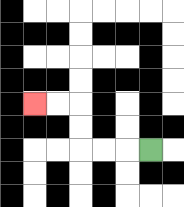{'start': '[6, 6]', 'end': '[1, 4]', 'path_directions': 'L,L,L,U,U,L,L', 'path_coordinates': '[[6, 6], [5, 6], [4, 6], [3, 6], [3, 5], [3, 4], [2, 4], [1, 4]]'}